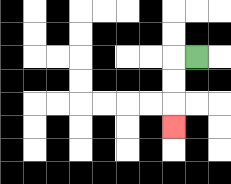{'start': '[8, 2]', 'end': '[7, 5]', 'path_directions': 'L,D,D,D', 'path_coordinates': '[[8, 2], [7, 2], [7, 3], [7, 4], [7, 5]]'}